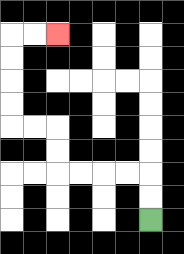{'start': '[6, 9]', 'end': '[2, 1]', 'path_directions': 'U,U,L,L,L,L,U,U,L,L,U,U,U,U,R,R', 'path_coordinates': '[[6, 9], [6, 8], [6, 7], [5, 7], [4, 7], [3, 7], [2, 7], [2, 6], [2, 5], [1, 5], [0, 5], [0, 4], [0, 3], [0, 2], [0, 1], [1, 1], [2, 1]]'}